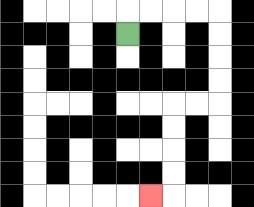{'start': '[5, 1]', 'end': '[6, 8]', 'path_directions': 'U,R,R,R,R,D,D,D,D,L,L,D,D,D,D,L', 'path_coordinates': '[[5, 1], [5, 0], [6, 0], [7, 0], [8, 0], [9, 0], [9, 1], [9, 2], [9, 3], [9, 4], [8, 4], [7, 4], [7, 5], [7, 6], [7, 7], [7, 8], [6, 8]]'}